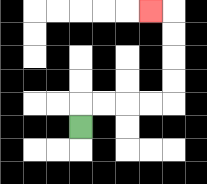{'start': '[3, 5]', 'end': '[6, 0]', 'path_directions': 'U,R,R,R,R,U,U,U,U,L', 'path_coordinates': '[[3, 5], [3, 4], [4, 4], [5, 4], [6, 4], [7, 4], [7, 3], [7, 2], [7, 1], [7, 0], [6, 0]]'}